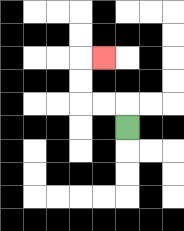{'start': '[5, 5]', 'end': '[4, 2]', 'path_directions': 'U,L,L,U,U,R', 'path_coordinates': '[[5, 5], [5, 4], [4, 4], [3, 4], [3, 3], [3, 2], [4, 2]]'}